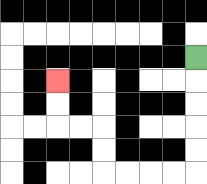{'start': '[8, 2]', 'end': '[2, 3]', 'path_directions': 'D,D,D,D,D,L,L,L,L,U,U,L,L,U,U', 'path_coordinates': '[[8, 2], [8, 3], [8, 4], [8, 5], [8, 6], [8, 7], [7, 7], [6, 7], [5, 7], [4, 7], [4, 6], [4, 5], [3, 5], [2, 5], [2, 4], [2, 3]]'}